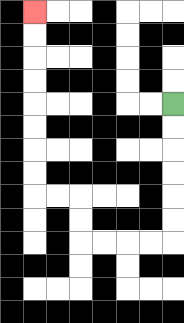{'start': '[7, 4]', 'end': '[1, 0]', 'path_directions': 'D,D,D,D,D,D,L,L,L,L,U,U,L,L,U,U,U,U,U,U,U,U', 'path_coordinates': '[[7, 4], [7, 5], [7, 6], [7, 7], [7, 8], [7, 9], [7, 10], [6, 10], [5, 10], [4, 10], [3, 10], [3, 9], [3, 8], [2, 8], [1, 8], [1, 7], [1, 6], [1, 5], [1, 4], [1, 3], [1, 2], [1, 1], [1, 0]]'}